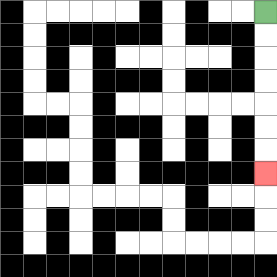{'start': '[11, 0]', 'end': '[11, 7]', 'path_directions': 'D,D,D,D,D,D,D', 'path_coordinates': '[[11, 0], [11, 1], [11, 2], [11, 3], [11, 4], [11, 5], [11, 6], [11, 7]]'}